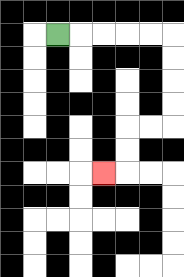{'start': '[2, 1]', 'end': '[4, 7]', 'path_directions': 'R,R,R,R,R,D,D,D,D,L,L,D,D,L', 'path_coordinates': '[[2, 1], [3, 1], [4, 1], [5, 1], [6, 1], [7, 1], [7, 2], [7, 3], [7, 4], [7, 5], [6, 5], [5, 5], [5, 6], [5, 7], [4, 7]]'}